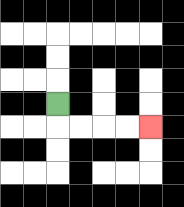{'start': '[2, 4]', 'end': '[6, 5]', 'path_directions': 'D,R,R,R,R', 'path_coordinates': '[[2, 4], [2, 5], [3, 5], [4, 5], [5, 5], [6, 5]]'}